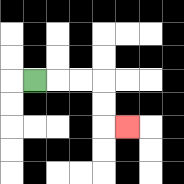{'start': '[1, 3]', 'end': '[5, 5]', 'path_directions': 'R,R,R,D,D,R', 'path_coordinates': '[[1, 3], [2, 3], [3, 3], [4, 3], [4, 4], [4, 5], [5, 5]]'}